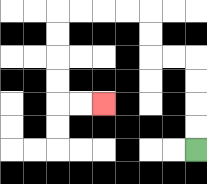{'start': '[8, 6]', 'end': '[4, 4]', 'path_directions': 'U,U,U,U,L,L,U,U,L,L,L,L,D,D,D,D,R,R', 'path_coordinates': '[[8, 6], [8, 5], [8, 4], [8, 3], [8, 2], [7, 2], [6, 2], [6, 1], [6, 0], [5, 0], [4, 0], [3, 0], [2, 0], [2, 1], [2, 2], [2, 3], [2, 4], [3, 4], [4, 4]]'}